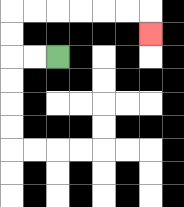{'start': '[2, 2]', 'end': '[6, 1]', 'path_directions': 'L,L,U,U,R,R,R,R,R,R,D', 'path_coordinates': '[[2, 2], [1, 2], [0, 2], [0, 1], [0, 0], [1, 0], [2, 0], [3, 0], [4, 0], [5, 0], [6, 0], [6, 1]]'}